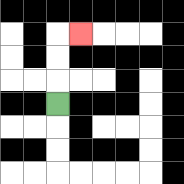{'start': '[2, 4]', 'end': '[3, 1]', 'path_directions': 'U,U,U,R', 'path_coordinates': '[[2, 4], [2, 3], [2, 2], [2, 1], [3, 1]]'}